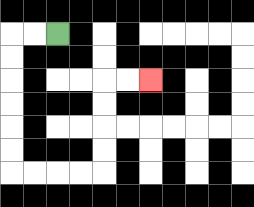{'start': '[2, 1]', 'end': '[6, 3]', 'path_directions': 'L,L,D,D,D,D,D,D,R,R,R,R,U,U,U,U,R,R', 'path_coordinates': '[[2, 1], [1, 1], [0, 1], [0, 2], [0, 3], [0, 4], [0, 5], [0, 6], [0, 7], [1, 7], [2, 7], [3, 7], [4, 7], [4, 6], [4, 5], [4, 4], [4, 3], [5, 3], [6, 3]]'}